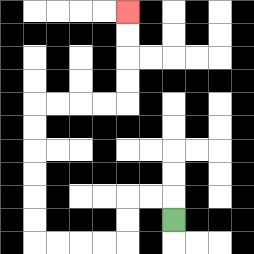{'start': '[7, 9]', 'end': '[5, 0]', 'path_directions': 'U,L,L,D,D,L,L,L,L,U,U,U,U,U,U,R,R,R,R,U,U,U,U', 'path_coordinates': '[[7, 9], [7, 8], [6, 8], [5, 8], [5, 9], [5, 10], [4, 10], [3, 10], [2, 10], [1, 10], [1, 9], [1, 8], [1, 7], [1, 6], [1, 5], [1, 4], [2, 4], [3, 4], [4, 4], [5, 4], [5, 3], [5, 2], [5, 1], [5, 0]]'}